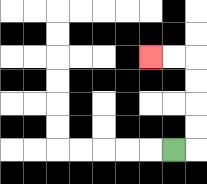{'start': '[7, 6]', 'end': '[6, 2]', 'path_directions': 'R,U,U,U,U,L,L', 'path_coordinates': '[[7, 6], [8, 6], [8, 5], [8, 4], [8, 3], [8, 2], [7, 2], [6, 2]]'}